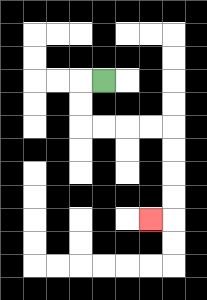{'start': '[4, 3]', 'end': '[6, 9]', 'path_directions': 'L,D,D,R,R,R,R,D,D,D,D,L', 'path_coordinates': '[[4, 3], [3, 3], [3, 4], [3, 5], [4, 5], [5, 5], [6, 5], [7, 5], [7, 6], [7, 7], [7, 8], [7, 9], [6, 9]]'}